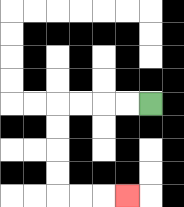{'start': '[6, 4]', 'end': '[5, 8]', 'path_directions': 'L,L,L,L,D,D,D,D,R,R,R', 'path_coordinates': '[[6, 4], [5, 4], [4, 4], [3, 4], [2, 4], [2, 5], [2, 6], [2, 7], [2, 8], [3, 8], [4, 8], [5, 8]]'}